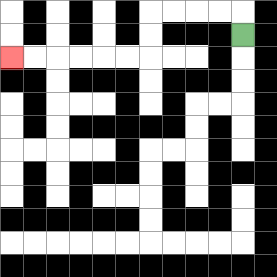{'start': '[10, 1]', 'end': '[0, 2]', 'path_directions': 'U,L,L,L,L,D,D,L,L,L,L,L,L', 'path_coordinates': '[[10, 1], [10, 0], [9, 0], [8, 0], [7, 0], [6, 0], [6, 1], [6, 2], [5, 2], [4, 2], [3, 2], [2, 2], [1, 2], [0, 2]]'}